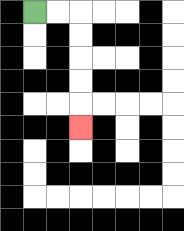{'start': '[1, 0]', 'end': '[3, 5]', 'path_directions': 'R,R,D,D,D,D,D', 'path_coordinates': '[[1, 0], [2, 0], [3, 0], [3, 1], [3, 2], [3, 3], [3, 4], [3, 5]]'}